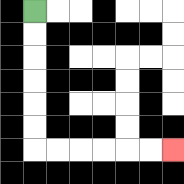{'start': '[1, 0]', 'end': '[7, 6]', 'path_directions': 'D,D,D,D,D,D,R,R,R,R,R,R', 'path_coordinates': '[[1, 0], [1, 1], [1, 2], [1, 3], [1, 4], [1, 5], [1, 6], [2, 6], [3, 6], [4, 6], [5, 6], [6, 6], [7, 6]]'}